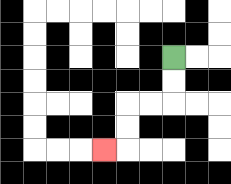{'start': '[7, 2]', 'end': '[4, 6]', 'path_directions': 'D,D,L,L,D,D,L', 'path_coordinates': '[[7, 2], [7, 3], [7, 4], [6, 4], [5, 4], [5, 5], [5, 6], [4, 6]]'}